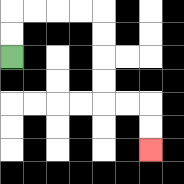{'start': '[0, 2]', 'end': '[6, 6]', 'path_directions': 'U,U,R,R,R,R,D,D,D,D,R,R,D,D', 'path_coordinates': '[[0, 2], [0, 1], [0, 0], [1, 0], [2, 0], [3, 0], [4, 0], [4, 1], [4, 2], [4, 3], [4, 4], [5, 4], [6, 4], [6, 5], [6, 6]]'}